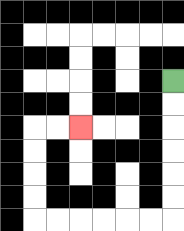{'start': '[7, 3]', 'end': '[3, 5]', 'path_directions': 'D,D,D,D,D,D,L,L,L,L,L,L,U,U,U,U,R,R', 'path_coordinates': '[[7, 3], [7, 4], [7, 5], [7, 6], [7, 7], [7, 8], [7, 9], [6, 9], [5, 9], [4, 9], [3, 9], [2, 9], [1, 9], [1, 8], [1, 7], [1, 6], [1, 5], [2, 5], [3, 5]]'}